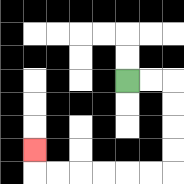{'start': '[5, 3]', 'end': '[1, 6]', 'path_directions': 'R,R,D,D,D,D,L,L,L,L,L,L,U', 'path_coordinates': '[[5, 3], [6, 3], [7, 3], [7, 4], [7, 5], [7, 6], [7, 7], [6, 7], [5, 7], [4, 7], [3, 7], [2, 7], [1, 7], [1, 6]]'}